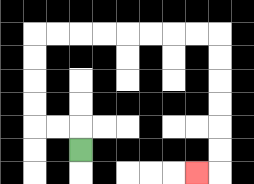{'start': '[3, 6]', 'end': '[8, 7]', 'path_directions': 'U,L,L,U,U,U,U,R,R,R,R,R,R,R,R,D,D,D,D,D,D,L', 'path_coordinates': '[[3, 6], [3, 5], [2, 5], [1, 5], [1, 4], [1, 3], [1, 2], [1, 1], [2, 1], [3, 1], [4, 1], [5, 1], [6, 1], [7, 1], [8, 1], [9, 1], [9, 2], [9, 3], [9, 4], [9, 5], [9, 6], [9, 7], [8, 7]]'}